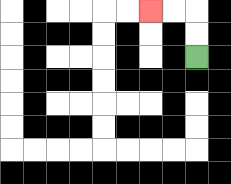{'start': '[8, 2]', 'end': '[6, 0]', 'path_directions': 'U,U,L,L', 'path_coordinates': '[[8, 2], [8, 1], [8, 0], [7, 0], [6, 0]]'}